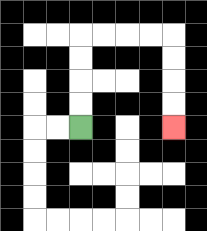{'start': '[3, 5]', 'end': '[7, 5]', 'path_directions': 'U,U,U,U,R,R,R,R,D,D,D,D', 'path_coordinates': '[[3, 5], [3, 4], [3, 3], [3, 2], [3, 1], [4, 1], [5, 1], [6, 1], [7, 1], [7, 2], [7, 3], [7, 4], [7, 5]]'}